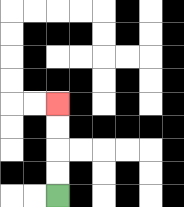{'start': '[2, 8]', 'end': '[2, 4]', 'path_directions': 'U,U,U,U', 'path_coordinates': '[[2, 8], [2, 7], [2, 6], [2, 5], [2, 4]]'}